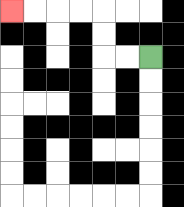{'start': '[6, 2]', 'end': '[0, 0]', 'path_directions': 'L,L,U,U,L,L,L,L', 'path_coordinates': '[[6, 2], [5, 2], [4, 2], [4, 1], [4, 0], [3, 0], [2, 0], [1, 0], [0, 0]]'}